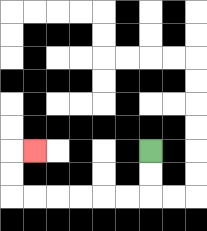{'start': '[6, 6]', 'end': '[1, 6]', 'path_directions': 'D,D,L,L,L,L,L,L,U,U,R', 'path_coordinates': '[[6, 6], [6, 7], [6, 8], [5, 8], [4, 8], [3, 8], [2, 8], [1, 8], [0, 8], [0, 7], [0, 6], [1, 6]]'}